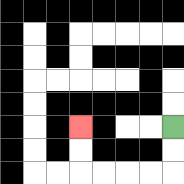{'start': '[7, 5]', 'end': '[3, 5]', 'path_directions': 'D,D,L,L,L,L,U,U', 'path_coordinates': '[[7, 5], [7, 6], [7, 7], [6, 7], [5, 7], [4, 7], [3, 7], [3, 6], [3, 5]]'}